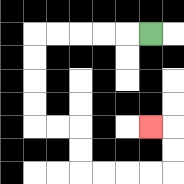{'start': '[6, 1]', 'end': '[6, 5]', 'path_directions': 'L,L,L,L,L,D,D,D,D,R,R,D,D,R,R,R,R,U,U,L', 'path_coordinates': '[[6, 1], [5, 1], [4, 1], [3, 1], [2, 1], [1, 1], [1, 2], [1, 3], [1, 4], [1, 5], [2, 5], [3, 5], [3, 6], [3, 7], [4, 7], [5, 7], [6, 7], [7, 7], [7, 6], [7, 5], [6, 5]]'}